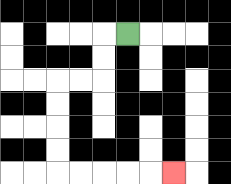{'start': '[5, 1]', 'end': '[7, 7]', 'path_directions': 'L,D,D,L,L,D,D,D,D,R,R,R,R,R', 'path_coordinates': '[[5, 1], [4, 1], [4, 2], [4, 3], [3, 3], [2, 3], [2, 4], [2, 5], [2, 6], [2, 7], [3, 7], [4, 7], [5, 7], [6, 7], [7, 7]]'}